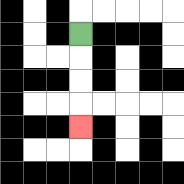{'start': '[3, 1]', 'end': '[3, 5]', 'path_directions': 'D,D,D,D', 'path_coordinates': '[[3, 1], [3, 2], [3, 3], [3, 4], [3, 5]]'}